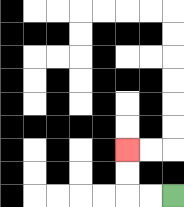{'start': '[7, 8]', 'end': '[5, 6]', 'path_directions': 'L,L,U,U', 'path_coordinates': '[[7, 8], [6, 8], [5, 8], [5, 7], [5, 6]]'}